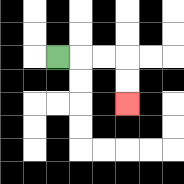{'start': '[2, 2]', 'end': '[5, 4]', 'path_directions': 'R,R,R,D,D', 'path_coordinates': '[[2, 2], [3, 2], [4, 2], [5, 2], [5, 3], [5, 4]]'}